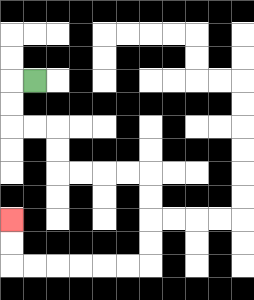{'start': '[1, 3]', 'end': '[0, 9]', 'path_directions': 'L,D,D,R,R,D,D,R,R,R,R,D,D,D,D,L,L,L,L,L,L,U,U', 'path_coordinates': '[[1, 3], [0, 3], [0, 4], [0, 5], [1, 5], [2, 5], [2, 6], [2, 7], [3, 7], [4, 7], [5, 7], [6, 7], [6, 8], [6, 9], [6, 10], [6, 11], [5, 11], [4, 11], [3, 11], [2, 11], [1, 11], [0, 11], [0, 10], [0, 9]]'}